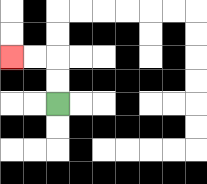{'start': '[2, 4]', 'end': '[0, 2]', 'path_directions': 'U,U,L,L', 'path_coordinates': '[[2, 4], [2, 3], [2, 2], [1, 2], [0, 2]]'}